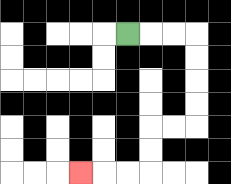{'start': '[5, 1]', 'end': '[3, 7]', 'path_directions': 'R,R,R,D,D,D,D,L,L,D,D,L,L,L', 'path_coordinates': '[[5, 1], [6, 1], [7, 1], [8, 1], [8, 2], [8, 3], [8, 4], [8, 5], [7, 5], [6, 5], [6, 6], [6, 7], [5, 7], [4, 7], [3, 7]]'}